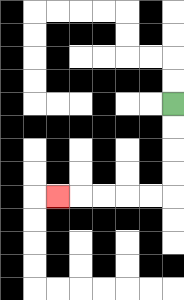{'start': '[7, 4]', 'end': '[2, 8]', 'path_directions': 'D,D,D,D,L,L,L,L,L', 'path_coordinates': '[[7, 4], [7, 5], [7, 6], [7, 7], [7, 8], [6, 8], [5, 8], [4, 8], [3, 8], [2, 8]]'}